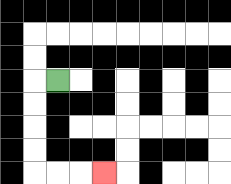{'start': '[2, 3]', 'end': '[4, 7]', 'path_directions': 'L,D,D,D,D,R,R,R', 'path_coordinates': '[[2, 3], [1, 3], [1, 4], [1, 5], [1, 6], [1, 7], [2, 7], [3, 7], [4, 7]]'}